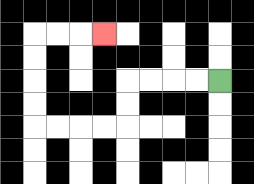{'start': '[9, 3]', 'end': '[4, 1]', 'path_directions': 'L,L,L,L,D,D,L,L,L,L,U,U,U,U,R,R,R', 'path_coordinates': '[[9, 3], [8, 3], [7, 3], [6, 3], [5, 3], [5, 4], [5, 5], [4, 5], [3, 5], [2, 5], [1, 5], [1, 4], [1, 3], [1, 2], [1, 1], [2, 1], [3, 1], [4, 1]]'}